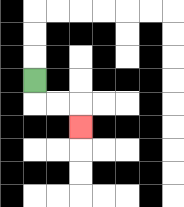{'start': '[1, 3]', 'end': '[3, 5]', 'path_directions': 'D,R,R,D', 'path_coordinates': '[[1, 3], [1, 4], [2, 4], [3, 4], [3, 5]]'}